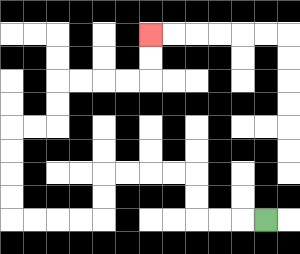{'start': '[11, 9]', 'end': '[6, 1]', 'path_directions': 'L,L,L,U,U,L,L,L,L,D,D,L,L,L,L,U,U,U,U,R,R,U,U,R,R,R,R,U,U', 'path_coordinates': '[[11, 9], [10, 9], [9, 9], [8, 9], [8, 8], [8, 7], [7, 7], [6, 7], [5, 7], [4, 7], [4, 8], [4, 9], [3, 9], [2, 9], [1, 9], [0, 9], [0, 8], [0, 7], [0, 6], [0, 5], [1, 5], [2, 5], [2, 4], [2, 3], [3, 3], [4, 3], [5, 3], [6, 3], [6, 2], [6, 1]]'}